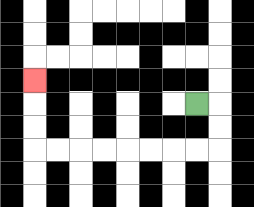{'start': '[8, 4]', 'end': '[1, 3]', 'path_directions': 'R,D,D,L,L,L,L,L,L,L,L,U,U,U', 'path_coordinates': '[[8, 4], [9, 4], [9, 5], [9, 6], [8, 6], [7, 6], [6, 6], [5, 6], [4, 6], [3, 6], [2, 6], [1, 6], [1, 5], [1, 4], [1, 3]]'}